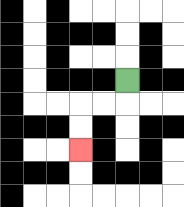{'start': '[5, 3]', 'end': '[3, 6]', 'path_directions': 'D,L,L,D,D', 'path_coordinates': '[[5, 3], [5, 4], [4, 4], [3, 4], [3, 5], [3, 6]]'}